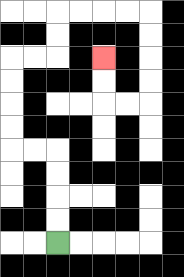{'start': '[2, 10]', 'end': '[4, 2]', 'path_directions': 'U,U,U,U,L,L,U,U,U,U,R,R,U,U,R,R,R,R,D,D,D,D,L,L,U,U', 'path_coordinates': '[[2, 10], [2, 9], [2, 8], [2, 7], [2, 6], [1, 6], [0, 6], [0, 5], [0, 4], [0, 3], [0, 2], [1, 2], [2, 2], [2, 1], [2, 0], [3, 0], [4, 0], [5, 0], [6, 0], [6, 1], [6, 2], [6, 3], [6, 4], [5, 4], [4, 4], [4, 3], [4, 2]]'}